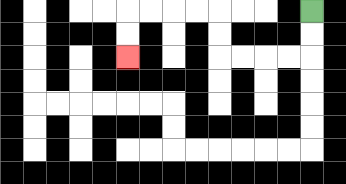{'start': '[13, 0]', 'end': '[5, 2]', 'path_directions': 'D,D,L,L,L,L,U,U,L,L,L,L,D,D', 'path_coordinates': '[[13, 0], [13, 1], [13, 2], [12, 2], [11, 2], [10, 2], [9, 2], [9, 1], [9, 0], [8, 0], [7, 0], [6, 0], [5, 0], [5, 1], [5, 2]]'}